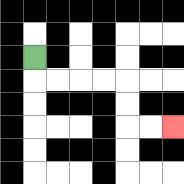{'start': '[1, 2]', 'end': '[7, 5]', 'path_directions': 'D,R,R,R,R,D,D,R,R', 'path_coordinates': '[[1, 2], [1, 3], [2, 3], [3, 3], [4, 3], [5, 3], [5, 4], [5, 5], [6, 5], [7, 5]]'}